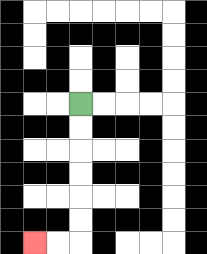{'start': '[3, 4]', 'end': '[1, 10]', 'path_directions': 'D,D,D,D,D,D,L,L', 'path_coordinates': '[[3, 4], [3, 5], [3, 6], [3, 7], [3, 8], [3, 9], [3, 10], [2, 10], [1, 10]]'}